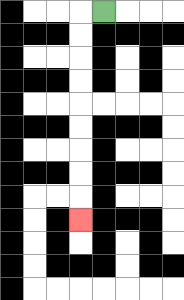{'start': '[4, 0]', 'end': '[3, 9]', 'path_directions': 'L,D,D,D,D,D,D,D,D,D', 'path_coordinates': '[[4, 0], [3, 0], [3, 1], [3, 2], [3, 3], [3, 4], [3, 5], [3, 6], [3, 7], [3, 8], [3, 9]]'}